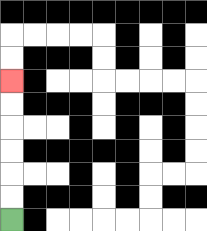{'start': '[0, 9]', 'end': '[0, 3]', 'path_directions': 'U,U,U,U,U,U', 'path_coordinates': '[[0, 9], [0, 8], [0, 7], [0, 6], [0, 5], [0, 4], [0, 3]]'}